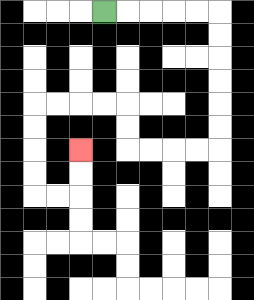{'start': '[4, 0]', 'end': '[3, 6]', 'path_directions': 'R,R,R,R,R,D,D,D,D,D,D,L,L,L,L,U,U,L,L,L,L,D,D,D,D,R,R,U,U', 'path_coordinates': '[[4, 0], [5, 0], [6, 0], [7, 0], [8, 0], [9, 0], [9, 1], [9, 2], [9, 3], [9, 4], [9, 5], [9, 6], [8, 6], [7, 6], [6, 6], [5, 6], [5, 5], [5, 4], [4, 4], [3, 4], [2, 4], [1, 4], [1, 5], [1, 6], [1, 7], [1, 8], [2, 8], [3, 8], [3, 7], [3, 6]]'}